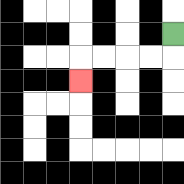{'start': '[7, 1]', 'end': '[3, 3]', 'path_directions': 'D,L,L,L,L,D', 'path_coordinates': '[[7, 1], [7, 2], [6, 2], [5, 2], [4, 2], [3, 2], [3, 3]]'}